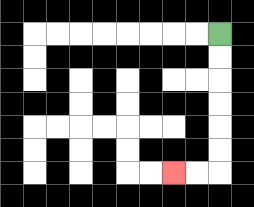{'start': '[9, 1]', 'end': '[7, 7]', 'path_directions': 'D,D,D,D,D,D,L,L', 'path_coordinates': '[[9, 1], [9, 2], [9, 3], [9, 4], [9, 5], [9, 6], [9, 7], [8, 7], [7, 7]]'}